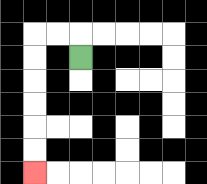{'start': '[3, 2]', 'end': '[1, 7]', 'path_directions': 'U,L,L,D,D,D,D,D,D', 'path_coordinates': '[[3, 2], [3, 1], [2, 1], [1, 1], [1, 2], [1, 3], [1, 4], [1, 5], [1, 6], [1, 7]]'}